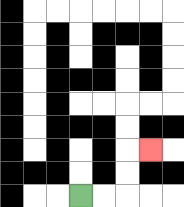{'start': '[3, 8]', 'end': '[6, 6]', 'path_directions': 'R,R,U,U,R', 'path_coordinates': '[[3, 8], [4, 8], [5, 8], [5, 7], [5, 6], [6, 6]]'}